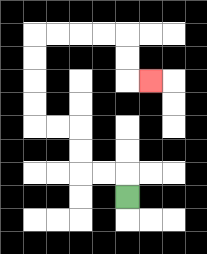{'start': '[5, 8]', 'end': '[6, 3]', 'path_directions': 'U,L,L,U,U,L,L,U,U,U,U,R,R,R,R,D,D,R', 'path_coordinates': '[[5, 8], [5, 7], [4, 7], [3, 7], [3, 6], [3, 5], [2, 5], [1, 5], [1, 4], [1, 3], [1, 2], [1, 1], [2, 1], [3, 1], [4, 1], [5, 1], [5, 2], [5, 3], [6, 3]]'}